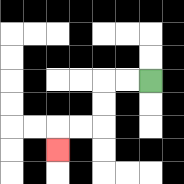{'start': '[6, 3]', 'end': '[2, 6]', 'path_directions': 'L,L,D,D,L,L,D', 'path_coordinates': '[[6, 3], [5, 3], [4, 3], [4, 4], [4, 5], [3, 5], [2, 5], [2, 6]]'}